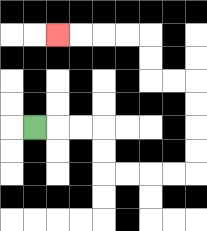{'start': '[1, 5]', 'end': '[2, 1]', 'path_directions': 'R,R,R,D,D,R,R,R,R,U,U,U,U,L,L,U,U,L,L,L,L', 'path_coordinates': '[[1, 5], [2, 5], [3, 5], [4, 5], [4, 6], [4, 7], [5, 7], [6, 7], [7, 7], [8, 7], [8, 6], [8, 5], [8, 4], [8, 3], [7, 3], [6, 3], [6, 2], [6, 1], [5, 1], [4, 1], [3, 1], [2, 1]]'}